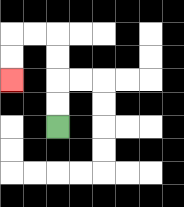{'start': '[2, 5]', 'end': '[0, 3]', 'path_directions': 'U,U,U,U,L,L,D,D', 'path_coordinates': '[[2, 5], [2, 4], [2, 3], [2, 2], [2, 1], [1, 1], [0, 1], [0, 2], [0, 3]]'}